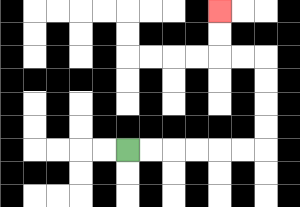{'start': '[5, 6]', 'end': '[9, 0]', 'path_directions': 'R,R,R,R,R,R,U,U,U,U,L,L,U,U', 'path_coordinates': '[[5, 6], [6, 6], [7, 6], [8, 6], [9, 6], [10, 6], [11, 6], [11, 5], [11, 4], [11, 3], [11, 2], [10, 2], [9, 2], [9, 1], [9, 0]]'}